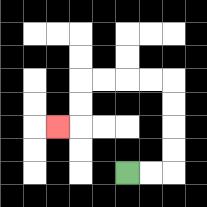{'start': '[5, 7]', 'end': '[2, 5]', 'path_directions': 'R,R,U,U,U,U,L,L,L,L,D,D,L', 'path_coordinates': '[[5, 7], [6, 7], [7, 7], [7, 6], [7, 5], [7, 4], [7, 3], [6, 3], [5, 3], [4, 3], [3, 3], [3, 4], [3, 5], [2, 5]]'}